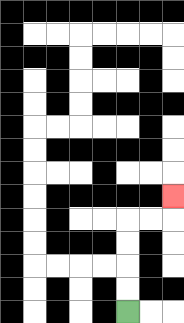{'start': '[5, 13]', 'end': '[7, 8]', 'path_directions': 'U,U,U,U,R,R,U', 'path_coordinates': '[[5, 13], [5, 12], [5, 11], [5, 10], [5, 9], [6, 9], [7, 9], [7, 8]]'}